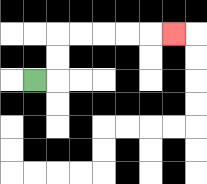{'start': '[1, 3]', 'end': '[7, 1]', 'path_directions': 'R,U,U,R,R,R,R,R', 'path_coordinates': '[[1, 3], [2, 3], [2, 2], [2, 1], [3, 1], [4, 1], [5, 1], [6, 1], [7, 1]]'}